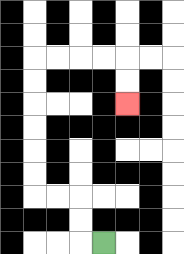{'start': '[4, 10]', 'end': '[5, 4]', 'path_directions': 'L,U,U,L,L,U,U,U,U,U,U,R,R,R,R,D,D', 'path_coordinates': '[[4, 10], [3, 10], [3, 9], [3, 8], [2, 8], [1, 8], [1, 7], [1, 6], [1, 5], [1, 4], [1, 3], [1, 2], [2, 2], [3, 2], [4, 2], [5, 2], [5, 3], [5, 4]]'}